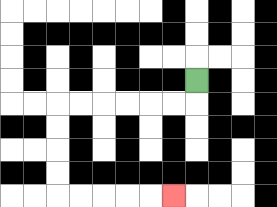{'start': '[8, 3]', 'end': '[7, 8]', 'path_directions': 'D,L,L,L,L,L,L,D,D,D,D,R,R,R,R,R', 'path_coordinates': '[[8, 3], [8, 4], [7, 4], [6, 4], [5, 4], [4, 4], [3, 4], [2, 4], [2, 5], [2, 6], [2, 7], [2, 8], [3, 8], [4, 8], [5, 8], [6, 8], [7, 8]]'}